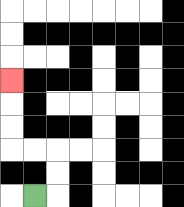{'start': '[1, 8]', 'end': '[0, 3]', 'path_directions': 'R,U,U,L,L,U,U,U', 'path_coordinates': '[[1, 8], [2, 8], [2, 7], [2, 6], [1, 6], [0, 6], [0, 5], [0, 4], [0, 3]]'}